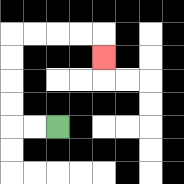{'start': '[2, 5]', 'end': '[4, 2]', 'path_directions': 'L,L,U,U,U,U,R,R,R,R,D', 'path_coordinates': '[[2, 5], [1, 5], [0, 5], [0, 4], [0, 3], [0, 2], [0, 1], [1, 1], [2, 1], [3, 1], [4, 1], [4, 2]]'}